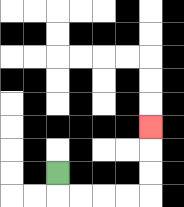{'start': '[2, 7]', 'end': '[6, 5]', 'path_directions': 'D,R,R,R,R,U,U,U', 'path_coordinates': '[[2, 7], [2, 8], [3, 8], [4, 8], [5, 8], [6, 8], [6, 7], [6, 6], [6, 5]]'}